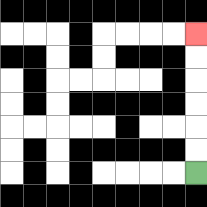{'start': '[8, 7]', 'end': '[8, 1]', 'path_directions': 'U,U,U,U,U,U', 'path_coordinates': '[[8, 7], [8, 6], [8, 5], [8, 4], [8, 3], [8, 2], [8, 1]]'}